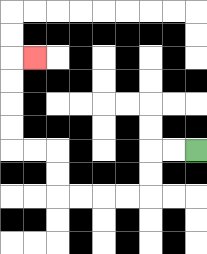{'start': '[8, 6]', 'end': '[1, 2]', 'path_directions': 'L,L,D,D,L,L,L,L,U,U,L,L,U,U,U,U,R', 'path_coordinates': '[[8, 6], [7, 6], [6, 6], [6, 7], [6, 8], [5, 8], [4, 8], [3, 8], [2, 8], [2, 7], [2, 6], [1, 6], [0, 6], [0, 5], [0, 4], [0, 3], [0, 2], [1, 2]]'}